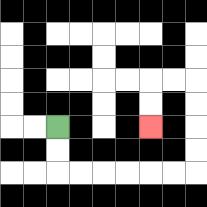{'start': '[2, 5]', 'end': '[6, 5]', 'path_directions': 'D,D,R,R,R,R,R,R,U,U,U,U,L,L,D,D', 'path_coordinates': '[[2, 5], [2, 6], [2, 7], [3, 7], [4, 7], [5, 7], [6, 7], [7, 7], [8, 7], [8, 6], [8, 5], [8, 4], [8, 3], [7, 3], [6, 3], [6, 4], [6, 5]]'}